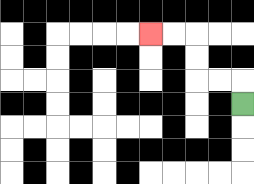{'start': '[10, 4]', 'end': '[6, 1]', 'path_directions': 'U,L,L,U,U,L,L', 'path_coordinates': '[[10, 4], [10, 3], [9, 3], [8, 3], [8, 2], [8, 1], [7, 1], [6, 1]]'}